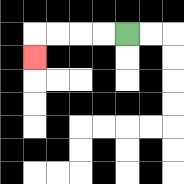{'start': '[5, 1]', 'end': '[1, 2]', 'path_directions': 'L,L,L,L,D', 'path_coordinates': '[[5, 1], [4, 1], [3, 1], [2, 1], [1, 1], [1, 2]]'}